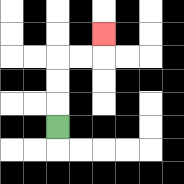{'start': '[2, 5]', 'end': '[4, 1]', 'path_directions': 'U,U,U,R,R,U', 'path_coordinates': '[[2, 5], [2, 4], [2, 3], [2, 2], [3, 2], [4, 2], [4, 1]]'}